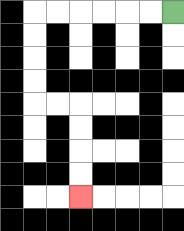{'start': '[7, 0]', 'end': '[3, 8]', 'path_directions': 'L,L,L,L,L,L,D,D,D,D,R,R,D,D,D,D', 'path_coordinates': '[[7, 0], [6, 0], [5, 0], [4, 0], [3, 0], [2, 0], [1, 0], [1, 1], [1, 2], [1, 3], [1, 4], [2, 4], [3, 4], [3, 5], [3, 6], [3, 7], [3, 8]]'}